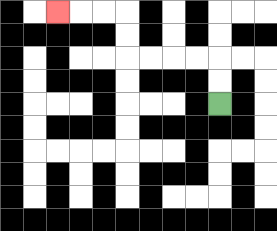{'start': '[9, 4]', 'end': '[2, 0]', 'path_directions': 'U,U,L,L,L,L,U,U,L,L,L', 'path_coordinates': '[[9, 4], [9, 3], [9, 2], [8, 2], [7, 2], [6, 2], [5, 2], [5, 1], [5, 0], [4, 0], [3, 0], [2, 0]]'}